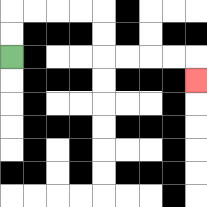{'start': '[0, 2]', 'end': '[8, 3]', 'path_directions': 'U,U,R,R,R,R,D,D,R,R,R,R,D', 'path_coordinates': '[[0, 2], [0, 1], [0, 0], [1, 0], [2, 0], [3, 0], [4, 0], [4, 1], [4, 2], [5, 2], [6, 2], [7, 2], [8, 2], [8, 3]]'}